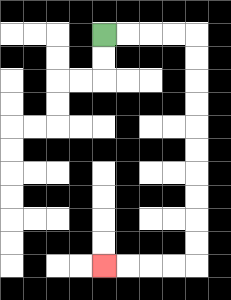{'start': '[4, 1]', 'end': '[4, 11]', 'path_directions': 'R,R,R,R,D,D,D,D,D,D,D,D,D,D,L,L,L,L', 'path_coordinates': '[[4, 1], [5, 1], [6, 1], [7, 1], [8, 1], [8, 2], [8, 3], [8, 4], [8, 5], [8, 6], [8, 7], [8, 8], [8, 9], [8, 10], [8, 11], [7, 11], [6, 11], [5, 11], [4, 11]]'}